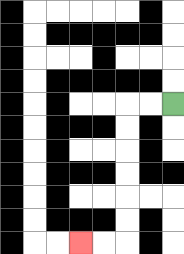{'start': '[7, 4]', 'end': '[3, 10]', 'path_directions': 'L,L,D,D,D,D,D,D,L,L', 'path_coordinates': '[[7, 4], [6, 4], [5, 4], [5, 5], [5, 6], [5, 7], [5, 8], [5, 9], [5, 10], [4, 10], [3, 10]]'}